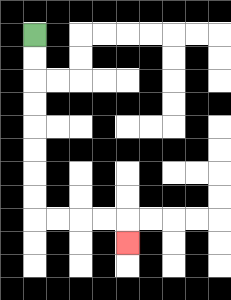{'start': '[1, 1]', 'end': '[5, 10]', 'path_directions': 'D,D,D,D,D,D,D,D,R,R,R,R,D', 'path_coordinates': '[[1, 1], [1, 2], [1, 3], [1, 4], [1, 5], [1, 6], [1, 7], [1, 8], [1, 9], [2, 9], [3, 9], [4, 9], [5, 9], [5, 10]]'}